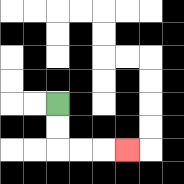{'start': '[2, 4]', 'end': '[5, 6]', 'path_directions': 'D,D,R,R,R', 'path_coordinates': '[[2, 4], [2, 5], [2, 6], [3, 6], [4, 6], [5, 6]]'}